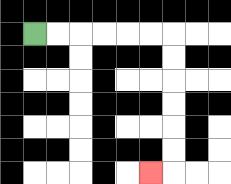{'start': '[1, 1]', 'end': '[6, 7]', 'path_directions': 'R,R,R,R,R,R,D,D,D,D,D,D,L', 'path_coordinates': '[[1, 1], [2, 1], [3, 1], [4, 1], [5, 1], [6, 1], [7, 1], [7, 2], [7, 3], [7, 4], [7, 5], [7, 6], [7, 7], [6, 7]]'}